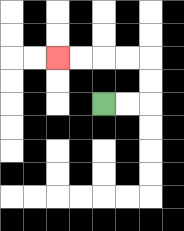{'start': '[4, 4]', 'end': '[2, 2]', 'path_directions': 'R,R,U,U,L,L,L,L', 'path_coordinates': '[[4, 4], [5, 4], [6, 4], [6, 3], [6, 2], [5, 2], [4, 2], [3, 2], [2, 2]]'}